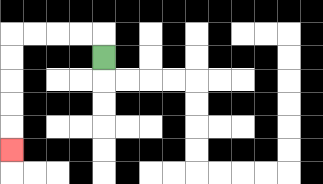{'start': '[4, 2]', 'end': '[0, 6]', 'path_directions': 'U,L,L,L,L,D,D,D,D,D', 'path_coordinates': '[[4, 2], [4, 1], [3, 1], [2, 1], [1, 1], [0, 1], [0, 2], [0, 3], [0, 4], [0, 5], [0, 6]]'}